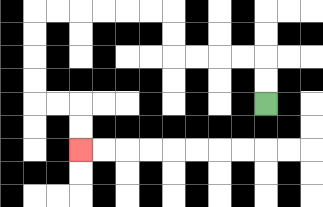{'start': '[11, 4]', 'end': '[3, 6]', 'path_directions': 'U,U,L,L,L,L,U,U,L,L,L,L,L,L,D,D,D,D,R,R,D,D', 'path_coordinates': '[[11, 4], [11, 3], [11, 2], [10, 2], [9, 2], [8, 2], [7, 2], [7, 1], [7, 0], [6, 0], [5, 0], [4, 0], [3, 0], [2, 0], [1, 0], [1, 1], [1, 2], [1, 3], [1, 4], [2, 4], [3, 4], [3, 5], [3, 6]]'}